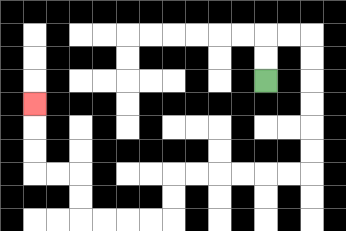{'start': '[11, 3]', 'end': '[1, 4]', 'path_directions': 'U,U,R,R,D,D,D,D,D,D,L,L,L,L,L,L,D,D,L,L,L,L,U,U,L,L,U,U,U', 'path_coordinates': '[[11, 3], [11, 2], [11, 1], [12, 1], [13, 1], [13, 2], [13, 3], [13, 4], [13, 5], [13, 6], [13, 7], [12, 7], [11, 7], [10, 7], [9, 7], [8, 7], [7, 7], [7, 8], [7, 9], [6, 9], [5, 9], [4, 9], [3, 9], [3, 8], [3, 7], [2, 7], [1, 7], [1, 6], [1, 5], [1, 4]]'}